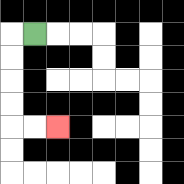{'start': '[1, 1]', 'end': '[2, 5]', 'path_directions': 'L,D,D,D,D,R,R', 'path_coordinates': '[[1, 1], [0, 1], [0, 2], [0, 3], [0, 4], [0, 5], [1, 5], [2, 5]]'}